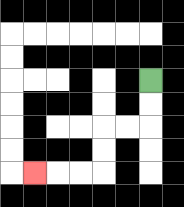{'start': '[6, 3]', 'end': '[1, 7]', 'path_directions': 'D,D,L,L,D,D,L,L,L', 'path_coordinates': '[[6, 3], [6, 4], [6, 5], [5, 5], [4, 5], [4, 6], [4, 7], [3, 7], [2, 7], [1, 7]]'}